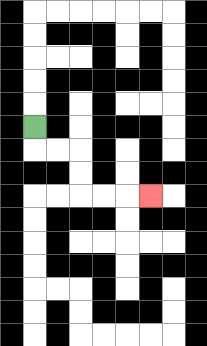{'start': '[1, 5]', 'end': '[6, 8]', 'path_directions': 'D,R,R,D,D,R,R,R', 'path_coordinates': '[[1, 5], [1, 6], [2, 6], [3, 6], [3, 7], [3, 8], [4, 8], [5, 8], [6, 8]]'}